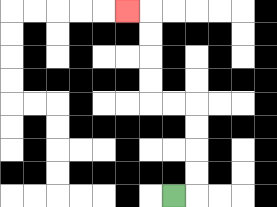{'start': '[7, 8]', 'end': '[5, 0]', 'path_directions': 'R,U,U,U,U,L,L,U,U,U,U,L', 'path_coordinates': '[[7, 8], [8, 8], [8, 7], [8, 6], [8, 5], [8, 4], [7, 4], [6, 4], [6, 3], [6, 2], [6, 1], [6, 0], [5, 0]]'}